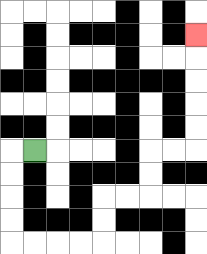{'start': '[1, 6]', 'end': '[8, 1]', 'path_directions': 'L,D,D,D,D,R,R,R,R,U,U,R,R,U,U,R,R,U,U,U,U,U', 'path_coordinates': '[[1, 6], [0, 6], [0, 7], [0, 8], [0, 9], [0, 10], [1, 10], [2, 10], [3, 10], [4, 10], [4, 9], [4, 8], [5, 8], [6, 8], [6, 7], [6, 6], [7, 6], [8, 6], [8, 5], [8, 4], [8, 3], [8, 2], [8, 1]]'}